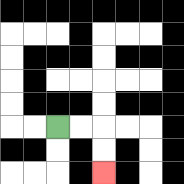{'start': '[2, 5]', 'end': '[4, 7]', 'path_directions': 'R,R,D,D', 'path_coordinates': '[[2, 5], [3, 5], [4, 5], [4, 6], [4, 7]]'}